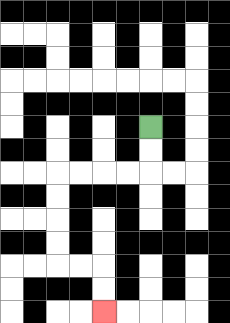{'start': '[6, 5]', 'end': '[4, 13]', 'path_directions': 'D,D,L,L,L,L,D,D,D,D,R,R,D,D', 'path_coordinates': '[[6, 5], [6, 6], [6, 7], [5, 7], [4, 7], [3, 7], [2, 7], [2, 8], [2, 9], [2, 10], [2, 11], [3, 11], [4, 11], [4, 12], [4, 13]]'}